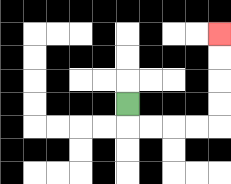{'start': '[5, 4]', 'end': '[9, 1]', 'path_directions': 'D,R,R,R,R,U,U,U,U', 'path_coordinates': '[[5, 4], [5, 5], [6, 5], [7, 5], [8, 5], [9, 5], [9, 4], [9, 3], [9, 2], [9, 1]]'}